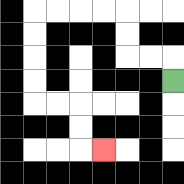{'start': '[7, 3]', 'end': '[4, 6]', 'path_directions': 'U,L,L,U,U,L,L,L,L,D,D,D,D,R,R,D,D,R', 'path_coordinates': '[[7, 3], [7, 2], [6, 2], [5, 2], [5, 1], [5, 0], [4, 0], [3, 0], [2, 0], [1, 0], [1, 1], [1, 2], [1, 3], [1, 4], [2, 4], [3, 4], [3, 5], [3, 6], [4, 6]]'}